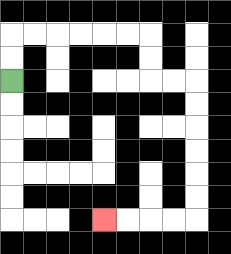{'start': '[0, 3]', 'end': '[4, 9]', 'path_directions': 'U,U,R,R,R,R,R,R,D,D,R,R,D,D,D,D,D,D,L,L,L,L', 'path_coordinates': '[[0, 3], [0, 2], [0, 1], [1, 1], [2, 1], [3, 1], [4, 1], [5, 1], [6, 1], [6, 2], [6, 3], [7, 3], [8, 3], [8, 4], [8, 5], [8, 6], [8, 7], [8, 8], [8, 9], [7, 9], [6, 9], [5, 9], [4, 9]]'}